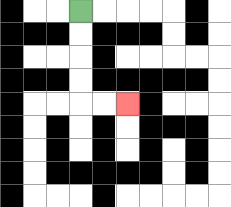{'start': '[3, 0]', 'end': '[5, 4]', 'path_directions': 'D,D,D,D,R,R', 'path_coordinates': '[[3, 0], [3, 1], [3, 2], [3, 3], [3, 4], [4, 4], [5, 4]]'}